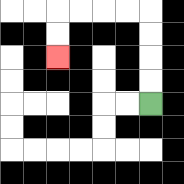{'start': '[6, 4]', 'end': '[2, 2]', 'path_directions': 'U,U,U,U,L,L,L,L,D,D', 'path_coordinates': '[[6, 4], [6, 3], [6, 2], [6, 1], [6, 0], [5, 0], [4, 0], [3, 0], [2, 0], [2, 1], [2, 2]]'}